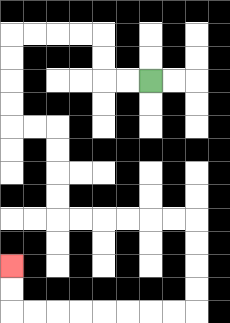{'start': '[6, 3]', 'end': '[0, 11]', 'path_directions': 'L,L,U,U,L,L,L,L,D,D,D,D,R,R,D,D,D,D,R,R,R,R,R,R,D,D,D,D,L,L,L,L,L,L,L,L,U,U', 'path_coordinates': '[[6, 3], [5, 3], [4, 3], [4, 2], [4, 1], [3, 1], [2, 1], [1, 1], [0, 1], [0, 2], [0, 3], [0, 4], [0, 5], [1, 5], [2, 5], [2, 6], [2, 7], [2, 8], [2, 9], [3, 9], [4, 9], [5, 9], [6, 9], [7, 9], [8, 9], [8, 10], [8, 11], [8, 12], [8, 13], [7, 13], [6, 13], [5, 13], [4, 13], [3, 13], [2, 13], [1, 13], [0, 13], [0, 12], [0, 11]]'}